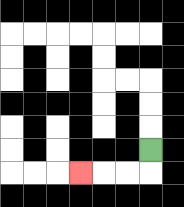{'start': '[6, 6]', 'end': '[3, 7]', 'path_directions': 'D,L,L,L', 'path_coordinates': '[[6, 6], [6, 7], [5, 7], [4, 7], [3, 7]]'}